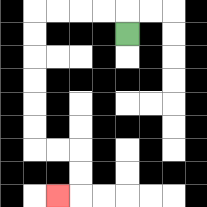{'start': '[5, 1]', 'end': '[2, 8]', 'path_directions': 'U,L,L,L,L,D,D,D,D,D,D,R,R,D,D,L', 'path_coordinates': '[[5, 1], [5, 0], [4, 0], [3, 0], [2, 0], [1, 0], [1, 1], [1, 2], [1, 3], [1, 4], [1, 5], [1, 6], [2, 6], [3, 6], [3, 7], [3, 8], [2, 8]]'}